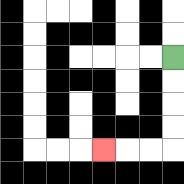{'start': '[7, 2]', 'end': '[4, 6]', 'path_directions': 'D,D,D,D,L,L,L', 'path_coordinates': '[[7, 2], [7, 3], [7, 4], [7, 5], [7, 6], [6, 6], [5, 6], [4, 6]]'}